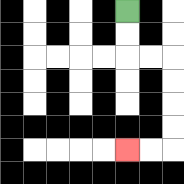{'start': '[5, 0]', 'end': '[5, 6]', 'path_directions': 'D,D,R,R,D,D,D,D,L,L', 'path_coordinates': '[[5, 0], [5, 1], [5, 2], [6, 2], [7, 2], [7, 3], [7, 4], [7, 5], [7, 6], [6, 6], [5, 6]]'}